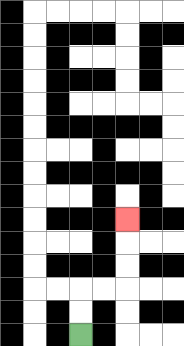{'start': '[3, 14]', 'end': '[5, 9]', 'path_directions': 'U,U,R,R,U,U,U', 'path_coordinates': '[[3, 14], [3, 13], [3, 12], [4, 12], [5, 12], [5, 11], [5, 10], [5, 9]]'}